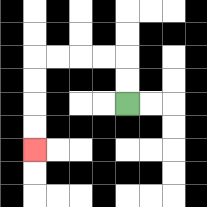{'start': '[5, 4]', 'end': '[1, 6]', 'path_directions': 'U,U,L,L,L,L,D,D,D,D', 'path_coordinates': '[[5, 4], [5, 3], [5, 2], [4, 2], [3, 2], [2, 2], [1, 2], [1, 3], [1, 4], [1, 5], [1, 6]]'}